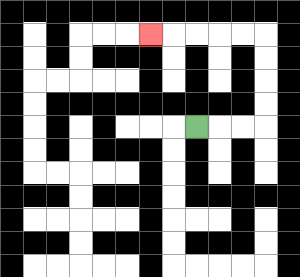{'start': '[8, 5]', 'end': '[6, 1]', 'path_directions': 'R,R,R,U,U,U,U,L,L,L,L,L', 'path_coordinates': '[[8, 5], [9, 5], [10, 5], [11, 5], [11, 4], [11, 3], [11, 2], [11, 1], [10, 1], [9, 1], [8, 1], [7, 1], [6, 1]]'}